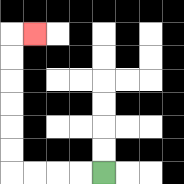{'start': '[4, 7]', 'end': '[1, 1]', 'path_directions': 'L,L,L,L,U,U,U,U,U,U,R', 'path_coordinates': '[[4, 7], [3, 7], [2, 7], [1, 7], [0, 7], [0, 6], [0, 5], [0, 4], [0, 3], [0, 2], [0, 1], [1, 1]]'}